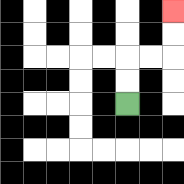{'start': '[5, 4]', 'end': '[7, 0]', 'path_directions': 'U,U,R,R,U,U', 'path_coordinates': '[[5, 4], [5, 3], [5, 2], [6, 2], [7, 2], [7, 1], [7, 0]]'}